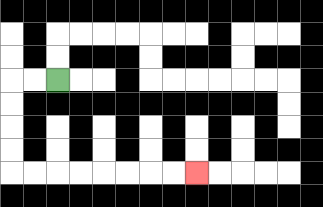{'start': '[2, 3]', 'end': '[8, 7]', 'path_directions': 'L,L,D,D,D,D,R,R,R,R,R,R,R,R', 'path_coordinates': '[[2, 3], [1, 3], [0, 3], [0, 4], [0, 5], [0, 6], [0, 7], [1, 7], [2, 7], [3, 7], [4, 7], [5, 7], [6, 7], [7, 7], [8, 7]]'}